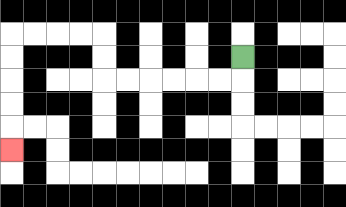{'start': '[10, 2]', 'end': '[0, 6]', 'path_directions': 'D,L,L,L,L,L,L,U,U,L,L,L,L,D,D,D,D,D', 'path_coordinates': '[[10, 2], [10, 3], [9, 3], [8, 3], [7, 3], [6, 3], [5, 3], [4, 3], [4, 2], [4, 1], [3, 1], [2, 1], [1, 1], [0, 1], [0, 2], [0, 3], [0, 4], [0, 5], [0, 6]]'}